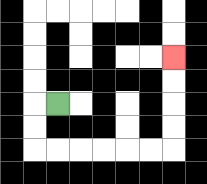{'start': '[2, 4]', 'end': '[7, 2]', 'path_directions': 'L,D,D,R,R,R,R,R,R,U,U,U,U', 'path_coordinates': '[[2, 4], [1, 4], [1, 5], [1, 6], [2, 6], [3, 6], [4, 6], [5, 6], [6, 6], [7, 6], [7, 5], [7, 4], [7, 3], [7, 2]]'}